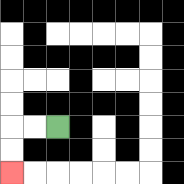{'start': '[2, 5]', 'end': '[0, 7]', 'path_directions': 'L,L,D,D', 'path_coordinates': '[[2, 5], [1, 5], [0, 5], [0, 6], [0, 7]]'}